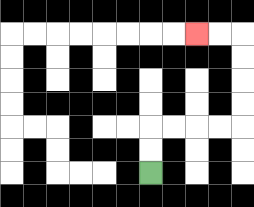{'start': '[6, 7]', 'end': '[8, 1]', 'path_directions': 'U,U,R,R,R,R,U,U,U,U,L,L', 'path_coordinates': '[[6, 7], [6, 6], [6, 5], [7, 5], [8, 5], [9, 5], [10, 5], [10, 4], [10, 3], [10, 2], [10, 1], [9, 1], [8, 1]]'}